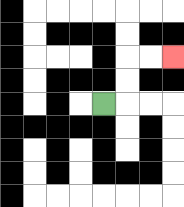{'start': '[4, 4]', 'end': '[7, 2]', 'path_directions': 'R,U,U,R,R', 'path_coordinates': '[[4, 4], [5, 4], [5, 3], [5, 2], [6, 2], [7, 2]]'}